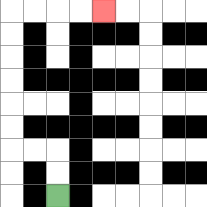{'start': '[2, 8]', 'end': '[4, 0]', 'path_directions': 'U,U,L,L,U,U,U,U,U,U,R,R,R,R', 'path_coordinates': '[[2, 8], [2, 7], [2, 6], [1, 6], [0, 6], [0, 5], [0, 4], [0, 3], [0, 2], [0, 1], [0, 0], [1, 0], [2, 0], [3, 0], [4, 0]]'}